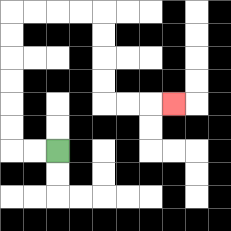{'start': '[2, 6]', 'end': '[7, 4]', 'path_directions': 'L,L,U,U,U,U,U,U,R,R,R,R,D,D,D,D,R,R,R', 'path_coordinates': '[[2, 6], [1, 6], [0, 6], [0, 5], [0, 4], [0, 3], [0, 2], [0, 1], [0, 0], [1, 0], [2, 0], [3, 0], [4, 0], [4, 1], [4, 2], [4, 3], [4, 4], [5, 4], [6, 4], [7, 4]]'}